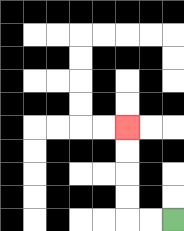{'start': '[7, 9]', 'end': '[5, 5]', 'path_directions': 'L,L,U,U,U,U', 'path_coordinates': '[[7, 9], [6, 9], [5, 9], [5, 8], [5, 7], [5, 6], [5, 5]]'}